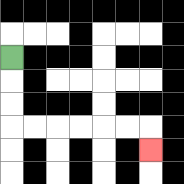{'start': '[0, 2]', 'end': '[6, 6]', 'path_directions': 'D,D,D,R,R,R,R,R,R,D', 'path_coordinates': '[[0, 2], [0, 3], [0, 4], [0, 5], [1, 5], [2, 5], [3, 5], [4, 5], [5, 5], [6, 5], [6, 6]]'}